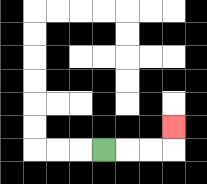{'start': '[4, 6]', 'end': '[7, 5]', 'path_directions': 'R,R,R,U', 'path_coordinates': '[[4, 6], [5, 6], [6, 6], [7, 6], [7, 5]]'}